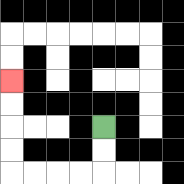{'start': '[4, 5]', 'end': '[0, 3]', 'path_directions': 'D,D,L,L,L,L,U,U,U,U', 'path_coordinates': '[[4, 5], [4, 6], [4, 7], [3, 7], [2, 7], [1, 7], [0, 7], [0, 6], [0, 5], [0, 4], [0, 3]]'}